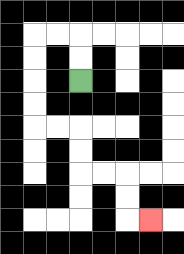{'start': '[3, 3]', 'end': '[6, 9]', 'path_directions': 'U,U,L,L,D,D,D,D,R,R,D,D,R,R,D,D,R', 'path_coordinates': '[[3, 3], [3, 2], [3, 1], [2, 1], [1, 1], [1, 2], [1, 3], [1, 4], [1, 5], [2, 5], [3, 5], [3, 6], [3, 7], [4, 7], [5, 7], [5, 8], [5, 9], [6, 9]]'}